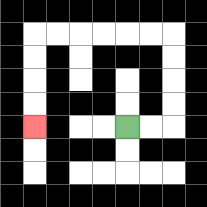{'start': '[5, 5]', 'end': '[1, 5]', 'path_directions': 'R,R,U,U,U,U,L,L,L,L,L,L,D,D,D,D', 'path_coordinates': '[[5, 5], [6, 5], [7, 5], [7, 4], [7, 3], [7, 2], [7, 1], [6, 1], [5, 1], [4, 1], [3, 1], [2, 1], [1, 1], [1, 2], [1, 3], [1, 4], [1, 5]]'}